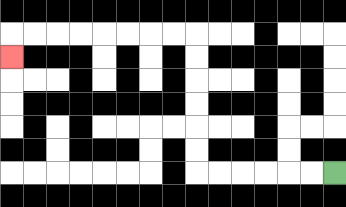{'start': '[14, 7]', 'end': '[0, 2]', 'path_directions': 'L,L,L,L,L,L,U,U,U,U,U,U,L,L,L,L,L,L,L,L,D', 'path_coordinates': '[[14, 7], [13, 7], [12, 7], [11, 7], [10, 7], [9, 7], [8, 7], [8, 6], [8, 5], [8, 4], [8, 3], [8, 2], [8, 1], [7, 1], [6, 1], [5, 1], [4, 1], [3, 1], [2, 1], [1, 1], [0, 1], [0, 2]]'}